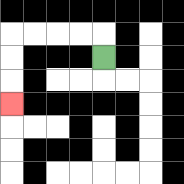{'start': '[4, 2]', 'end': '[0, 4]', 'path_directions': 'U,L,L,L,L,D,D,D', 'path_coordinates': '[[4, 2], [4, 1], [3, 1], [2, 1], [1, 1], [0, 1], [0, 2], [0, 3], [0, 4]]'}